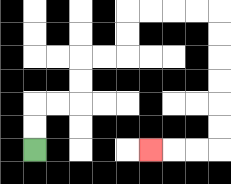{'start': '[1, 6]', 'end': '[6, 6]', 'path_directions': 'U,U,R,R,U,U,R,R,U,U,R,R,R,R,D,D,D,D,D,D,L,L,L', 'path_coordinates': '[[1, 6], [1, 5], [1, 4], [2, 4], [3, 4], [3, 3], [3, 2], [4, 2], [5, 2], [5, 1], [5, 0], [6, 0], [7, 0], [8, 0], [9, 0], [9, 1], [9, 2], [9, 3], [9, 4], [9, 5], [9, 6], [8, 6], [7, 6], [6, 6]]'}